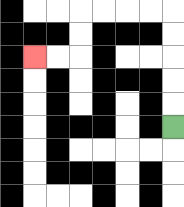{'start': '[7, 5]', 'end': '[1, 2]', 'path_directions': 'U,U,U,U,U,L,L,L,L,D,D,L,L', 'path_coordinates': '[[7, 5], [7, 4], [7, 3], [7, 2], [7, 1], [7, 0], [6, 0], [5, 0], [4, 0], [3, 0], [3, 1], [3, 2], [2, 2], [1, 2]]'}